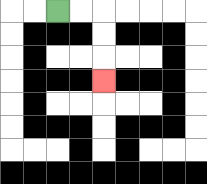{'start': '[2, 0]', 'end': '[4, 3]', 'path_directions': 'R,R,D,D,D', 'path_coordinates': '[[2, 0], [3, 0], [4, 0], [4, 1], [4, 2], [4, 3]]'}